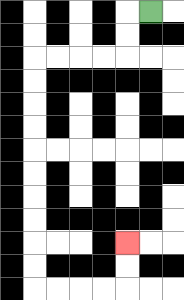{'start': '[6, 0]', 'end': '[5, 10]', 'path_directions': 'L,D,D,L,L,L,L,D,D,D,D,D,D,D,D,D,D,R,R,R,R,U,U', 'path_coordinates': '[[6, 0], [5, 0], [5, 1], [5, 2], [4, 2], [3, 2], [2, 2], [1, 2], [1, 3], [1, 4], [1, 5], [1, 6], [1, 7], [1, 8], [1, 9], [1, 10], [1, 11], [1, 12], [2, 12], [3, 12], [4, 12], [5, 12], [5, 11], [5, 10]]'}